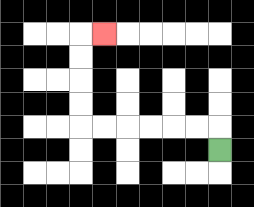{'start': '[9, 6]', 'end': '[4, 1]', 'path_directions': 'U,L,L,L,L,L,L,U,U,U,U,R', 'path_coordinates': '[[9, 6], [9, 5], [8, 5], [7, 5], [6, 5], [5, 5], [4, 5], [3, 5], [3, 4], [3, 3], [3, 2], [3, 1], [4, 1]]'}